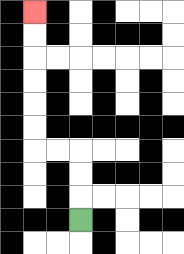{'start': '[3, 9]', 'end': '[1, 0]', 'path_directions': 'U,U,U,L,L,U,U,U,U,U,U', 'path_coordinates': '[[3, 9], [3, 8], [3, 7], [3, 6], [2, 6], [1, 6], [1, 5], [1, 4], [1, 3], [1, 2], [1, 1], [1, 0]]'}